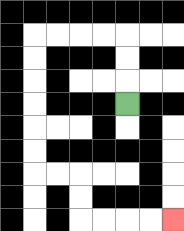{'start': '[5, 4]', 'end': '[7, 9]', 'path_directions': 'U,U,U,L,L,L,L,D,D,D,D,D,D,R,R,D,D,R,R,R,R', 'path_coordinates': '[[5, 4], [5, 3], [5, 2], [5, 1], [4, 1], [3, 1], [2, 1], [1, 1], [1, 2], [1, 3], [1, 4], [1, 5], [1, 6], [1, 7], [2, 7], [3, 7], [3, 8], [3, 9], [4, 9], [5, 9], [6, 9], [7, 9]]'}